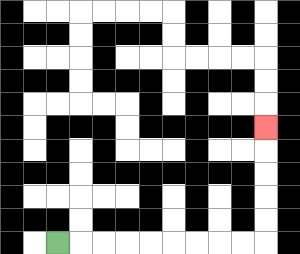{'start': '[2, 10]', 'end': '[11, 5]', 'path_directions': 'R,R,R,R,R,R,R,R,R,U,U,U,U,U', 'path_coordinates': '[[2, 10], [3, 10], [4, 10], [5, 10], [6, 10], [7, 10], [8, 10], [9, 10], [10, 10], [11, 10], [11, 9], [11, 8], [11, 7], [11, 6], [11, 5]]'}